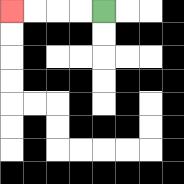{'start': '[4, 0]', 'end': '[0, 0]', 'path_directions': 'L,L,L,L', 'path_coordinates': '[[4, 0], [3, 0], [2, 0], [1, 0], [0, 0]]'}